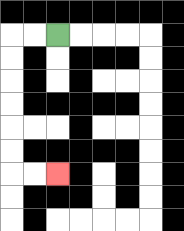{'start': '[2, 1]', 'end': '[2, 7]', 'path_directions': 'L,L,D,D,D,D,D,D,R,R', 'path_coordinates': '[[2, 1], [1, 1], [0, 1], [0, 2], [0, 3], [0, 4], [0, 5], [0, 6], [0, 7], [1, 7], [2, 7]]'}